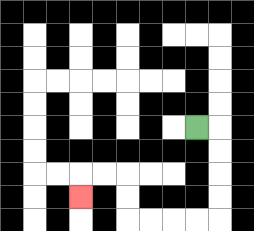{'start': '[8, 5]', 'end': '[3, 8]', 'path_directions': 'R,D,D,D,D,L,L,L,L,U,U,L,L,D', 'path_coordinates': '[[8, 5], [9, 5], [9, 6], [9, 7], [9, 8], [9, 9], [8, 9], [7, 9], [6, 9], [5, 9], [5, 8], [5, 7], [4, 7], [3, 7], [3, 8]]'}